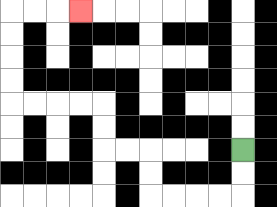{'start': '[10, 6]', 'end': '[3, 0]', 'path_directions': 'D,D,L,L,L,L,U,U,L,L,U,U,L,L,L,L,U,U,U,U,R,R,R', 'path_coordinates': '[[10, 6], [10, 7], [10, 8], [9, 8], [8, 8], [7, 8], [6, 8], [6, 7], [6, 6], [5, 6], [4, 6], [4, 5], [4, 4], [3, 4], [2, 4], [1, 4], [0, 4], [0, 3], [0, 2], [0, 1], [0, 0], [1, 0], [2, 0], [3, 0]]'}